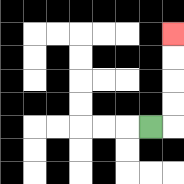{'start': '[6, 5]', 'end': '[7, 1]', 'path_directions': 'R,U,U,U,U', 'path_coordinates': '[[6, 5], [7, 5], [7, 4], [7, 3], [7, 2], [7, 1]]'}